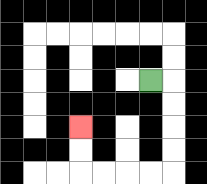{'start': '[6, 3]', 'end': '[3, 5]', 'path_directions': 'R,D,D,D,D,L,L,L,L,U,U', 'path_coordinates': '[[6, 3], [7, 3], [7, 4], [7, 5], [7, 6], [7, 7], [6, 7], [5, 7], [4, 7], [3, 7], [3, 6], [3, 5]]'}